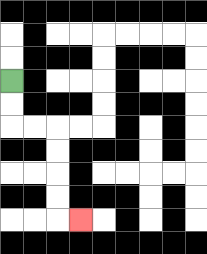{'start': '[0, 3]', 'end': '[3, 9]', 'path_directions': 'D,D,R,R,D,D,D,D,R', 'path_coordinates': '[[0, 3], [0, 4], [0, 5], [1, 5], [2, 5], [2, 6], [2, 7], [2, 8], [2, 9], [3, 9]]'}